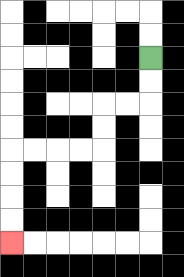{'start': '[6, 2]', 'end': '[0, 10]', 'path_directions': 'D,D,L,L,D,D,L,L,L,L,D,D,D,D', 'path_coordinates': '[[6, 2], [6, 3], [6, 4], [5, 4], [4, 4], [4, 5], [4, 6], [3, 6], [2, 6], [1, 6], [0, 6], [0, 7], [0, 8], [0, 9], [0, 10]]'}